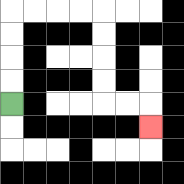{'start': '[0, 4]', 'end': '[6, 5]', 'path_directions': 'U,U,U,U,R,R,R,R,D,D,D,D,R,R,D', 'path_coordinates': '[[0, 4], [0, 3], [0, 2], [0, 1], [0, 0], [1, 0], [2, 0], [3, 0], [4, 0], [4, 1], [4, 2], [4, 3], [4, 4], [5, 4], [6, 4], [6, 5]]'}